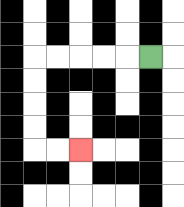{'start': '[6, 2]', 'end': '[3, 6]', 'path_directions': 'L,L,L,L,L,D,D,D,D,R,R', 'path_coordinates': '[[6, 2], [5, 2], [4, 2], [3, 2], [2, 2], [1, 2], [1, 3], [1, 4], [1, 5], [1, 6], [2, 6], [3, 6]]'}